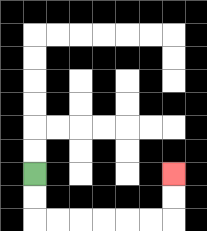{'start': '[1, 7]', 'end': '[7, 7]', 'path_directions': 'D,D,R,R,R,R,R,R,U,U', 'path_coordinates': '[[1, 7], [1, 8], [1, 9], [2, 9], [3, 9], [4, 9], [5, 9], [6, 9], [7, 9], [7, 8], [7, 7]]'}